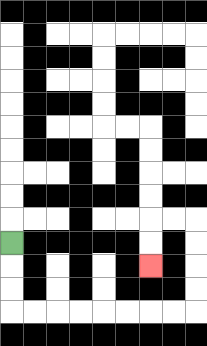{'start': '[0, 10]', 'end': '[6, 11]', 'path_directions': 'D,D,D,R,R,R,R,R,R,R,R,U,U,U,U,L,L,D,D', 'path_coordinates': '[[0, 10], [0, 11], [0, 12], [0, 13], [1, 13], [2, 13], [3, 13], [4, 13], [5, 13], [6, 13], [7, 13], [8, 13], [8, 12], [8, 11], [8, 10], [8, 9], [7, 9], [6, 9], [6, 10], [6, 11]]'}